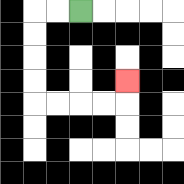{'start': '[3, 0]', 'end': '[5, 3]', 'path_directions': 'L,L,D,D,D,D,R,R,R,R,U', 'path_coordinates': '[[3, 0], [2, 0], [1, 0], [1, 1], [1, 2], [1, 3], [1, 4], [2, 4], [3, 4], [4, 4], [5, 4], [5, 3]]'}